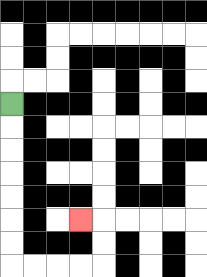{'start': '[0, 4]', 'end': '[3, 9]', 'path_directions': 'D,D,D,D,D,D,D,R,R,R,R,U,U,L', 'path_coordinates': '[[0, 4], [0, 5], [0, 6], [0, 7], [0, 8], [0, 9], [0, 10], [0, 11], [1, 11], [2, 11], [3, 11], [4, 11], [4, 10], [4, 9], [3, 9]]'}